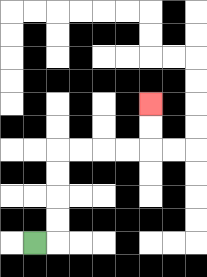{'start': '[1, 10]', 'end': '[6, 4]', 'path_directions': 'R,U,U,U,U,R,R,R,R,U,U', 'path_coordinates': '[[1, 10], [2, 10], [2, 9], [2, 8], [2, 7], [2, 6], [3, 6], [4, 6], [5, 6], [6, 6], [6, 5], [6, 4]]'}